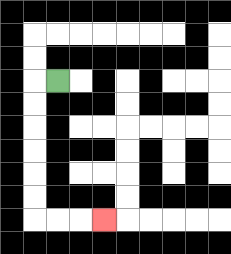{'start': '[2, 3]', 'end': '[4, 9]', 'path_directions': 'L,D,D,D,D,D,D,R,R,R', 'path_coordinates': '[[2, 3], [1, 3], [1, 4], [1, 5], [1, 6], [1, 7], [1, 8], [1, 9], [2, 9], [3, 9], [4, 9]]'}